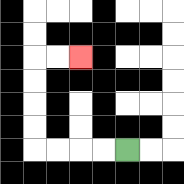{'start': '[5, 6]', 'end': '[3, 2]', 'path_directions': 'L,L,L,L,U,U,U,U,R,R', 'path_coordinates': '[[5, 6], [4, 6], [3, 6], [2, 6], [1, 6], [1, 5], [1, 4], [1, 3], [1, 2], [2, 2], [3, 2]]'}